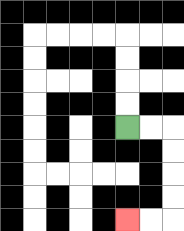{'start': '[5, 5]', 'end': '[5, 9]', 'path_directions': 'R,R,D,D,D,D,L,L', 'path_coordinates': '[[5, 5], [6, 5], [7, 5], [7, 6], [7, 7], [7, 8], [7, 9], [6, 9], [5, 9]]'}